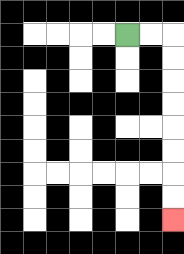{'start': '[5, 1]', 'end': '[7, 9]', 'path_directions': 'R,R,D,D,D,D,D,D,D,D', 'path_coordinates': '[[5, 1], [6, 1], [7, 1], [7, 2], [7, 3], [7, 4], [7, 5], [7, 6], [7, 7], [7, 8], [7, 9]]'}